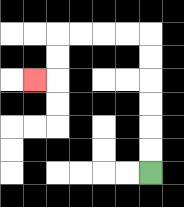{'start': '[6, 7]', 'end': '[1, 3]', 'path_directions': 'U,U,U,U,U,U,L,L,L,L,D,D,L', 'path_coordinates': '[[6, 7], [6, 6], [6, 5], [6, 4], [6, 3], [6, 2], [6, 1], [5, 1], [4, 1], [3, 1], [2, 1], [2, 2], [2, 3], [1, 3]]'}